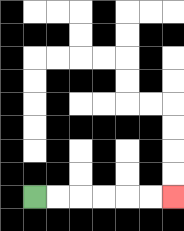{'start': '[1, 8]', 'end': '[7, 8]', 'path_directions': 'R,R,R,R,R,R', 'path_coordinates': '[[1, 8], [2, 8], [3, 8], [4, 8], [5, 8], [6, 8], [7, 8]]'}